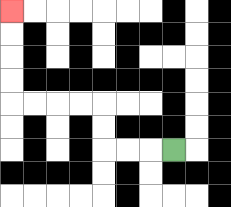{'start': '[7, 6]', 'end': '[0, 0]', 'path_directions': 'L,L,L,U,U,L,L,L,L,U,U,U,U', 'path_coordinates': '[[7, 6], [6, 6], [5, 6], [4, 6], [4, 5], [4, 4], [3, 4], [2, 4], [1, 4], [0, 4], [0, 3], [0, 2], [0, 1], [0, 0]]'}